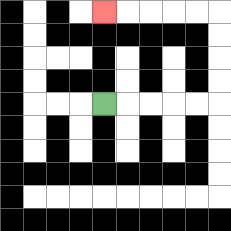{'start': '[4, 4]', 'end': '[4, 0]', 'path_directions': 'R,R,R,R,R,U,U,U,U,L,L,L,L,L', 'path_coordinates': '[[4, 4], [5, 4], [6, 4], [7, 4], [8, 4], [9, 4], [9, 3], [9, 2], [9, 1], [9, 0], [8, 0], [7, 0], [6, 0], [5, 0], [4, 0]]'}